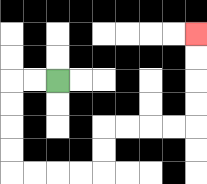{'start': '[2, 3]', 'end': '[8, 1]', 'path_directions': 'L,L,D,D,D,D,R,R,R,R,U,U,R,R,R,R,U,U,U,U', 'path_coordinates': '[[2, 3], [1, 3], [0, 3], [0, 4], [0, 5], [0, 6], [0, 7], [1, 7], [2, 7], [3, 7], [4, 7], [4, 6], [4, 5], [5, 5], [6, 5], [7, 5], [8, 5], [8, 4], [8, 3], [8, 2], [8, 1]]'}